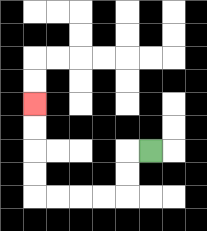{'start': '[6, 6]', 'end': '[1, 4]', 'path_directions': 'L,D,D,L,L,L,L,U,U,U,U', 'path_coordinates': '[[6, 6], [5, 6], [5, 7], [5, 8], [4, 8], [3, 8], [2, 8], [1, 8], [1, 7], [1, 6], [1, 5], [1, 4]]'}